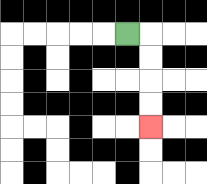{'start': '[5, 1]', 'end': '[6, 5]', 'path_directions': 'R,D,D,D,D', 'path_coordinates': '[[5, 1], [6, 1], [6, 2], [6, 3], [6, 4], [6, 5]]'}